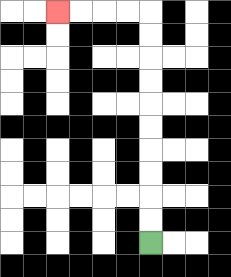{'start': '[6, 10]', 'end': '[2, 0]', 'path_directions': 'U,U,U,U,U,U,U,U,U,U,L,L,L,L', 'path_coordinates': '[[6, 10], [6, 9], [6, 8], [6, 7], [6, 6], [6, 5], [6, 4], [6, 3], [6, 2], [6, 1], [6, 0], [5, 0], [4, 0], [3, 0], [2, 0]]'}